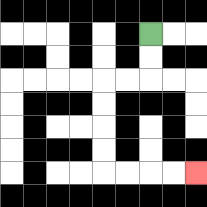{'start': '[6, 1]', 'end': '[8, 7]', 'path_directions': 'D,D,L,L,D,D,D,D,R,R,R,R', 'path_coordinates': '[[6, 1], [6, 2], [6, 3], [5, 3], [4, 3], [4, 4], [4, 5], [4, 6], [4, 7], [5, 7], [6, 7], [7, 7], [8, 7]]'}